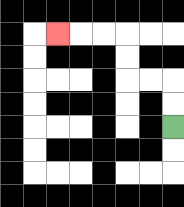{'start': '[7, 5]', 'end': '[2, 1]', 'path_directions': 'U,U,L,L,U,U,L,L,L', 'path_coordinates': '[[7, 5], [7, 4], [7, 3], [6, 3], [5, 3], [5, 2], [5, 1], [4, 1], [3, 1], [2, 1]]'}